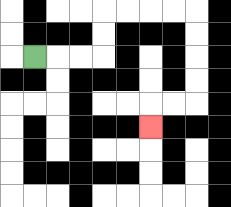{'start': '[1, 2]', 'end': '[6, 5]', 'path_directions': 'R,R,R,U,U,R,R,R,R,D,D,D,D,L,L,D', 'path_coordinates': '[[1, 2], [2, 2], [3, 2], [4, 2], [4, 1], [4, 0], [5, 0], [6, 0], [7, 0], [8, 0], [8, 1], [8, 2], [8, 3], [8, 4], [7, 4], [6, 4], [6, 5]]'}